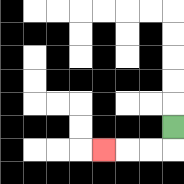{'start': '[7, 5]', 'end': '[4, 6]', 'path_directions': 'D,L,L,L', 'path_coordinates': '[[7, 5], [7, 6], [6, 6], [5, 6], [4, 6]]'}